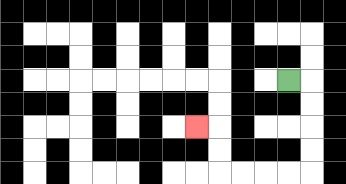{'start': '[12, 3]', 'end': '[8, 5]', 'path_directions': 'R,D,D,D,D,L,L,L,L,U,U,L', 'path_coordinates': '[[12, 3], [13, 3], [13, 4], [13, 5], [13, 6], [13, 7], [12, 7], [11, 7], [10, 7], [9, 7], [9, 6], [9, 5], [8, 5]]'}